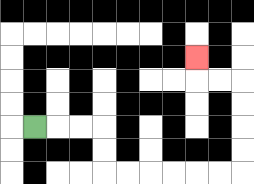{'start': '[1, 5]', 'end': '[8, 2]', 'path_directions': 'R,R,R,D,D,R,R,R,R,R,R,U,U,U,U,L,L,U', 'path_coordinates': '[[1, 5], [2, 5], [3, 5], [4, 5], [4, 6], [4, 7], [5, 7], [6, 7], [7, 7], [8, 7], [9, 7], [10, 7], [10, 6], [10, 5], [10, 4], [10, 3], [9, 3], [8, 3], [8, 2]]'}